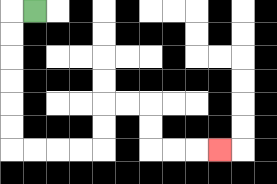{'start': '[1, 0]', 'end': '[9, 6]', 'path_directions': 'L,D,D,D,D,D,D,R,R,R,R,U,U,R,R,D,D,R,R,R', 'path_coordinates': '[[1, 0], [0, 0], [0, 1], [0, 2], [0, 3], [0, 4], [0, 5], [0, 6], [1, 6], [2, 6], [3, 6], [4, 6], [4, 5], [4, 4], [5, 4], [6, 4], [6, 5], [6, 6], [7, 6], [8, 6], [9, 6]]'}